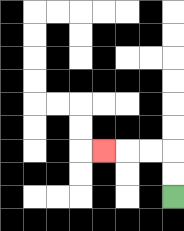{'start': '[7, 8]', 'end': '[4, 6]', 'path_directions': 'U,U,L,L,L', 'path_coordinates': '[[7, 8], [7, 7], [7, 6], [6, 6], [5, 6], [4, 6]]'}